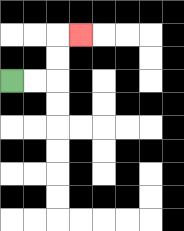{'start': '[0, 3]', 'end': '[3, 1]', 'path_directions': 'R,R,U,U,R', 'path_coordinates': '[[0, 3], [1, 3], [2, 3], [2, 2], [2, 1], [3, 1]]'}